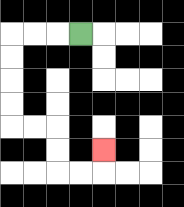{'start': '[3, 1]', 'end': '[4, 6]', 'path_directions': 'L,L,L,D,D,D,D,R,R,D,D,R,R,U', 'path_coordinates': '[[3, 1], [2, 1], [1, 1], [0, 1], [0, 2], [0, 3], [0, 4], [0, 5], [1, 5], [2, 5], [2, 6], [2, 7], [3, 7], [4, 7], [4, 6]]'}